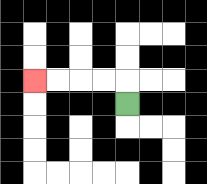{'start': '[5, 4]', 'end': '[1, 3]', 'path_directions': 'U,L,L,L,L', 'path_coordinates': '[[5, 4], [5, 3], [4, 3], [3, 3], [2, 3], [1, 3]]'}